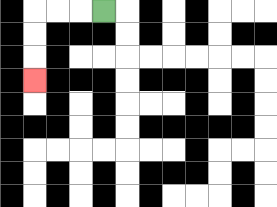{'start': '[4, 0]', 'end': '[1, 3]', 'path_directions': 'L,L,L,D,D,D', 'path_coordinates': '[[4, 0], [3, 0], [2, 0], [1, 0], [1, 1], [1, 2], [1, 3]]'}